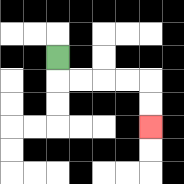{'start': '[2, 2]', 'end': '[6, 5]', 'path_directions': 'D,R,R,R,R,D,D', 'path_coordinates': '[[2, 2], [2, 3], [3, 3], [4, 3], [5, 3], [6, 3], [6, 4], [6, 5]]'}